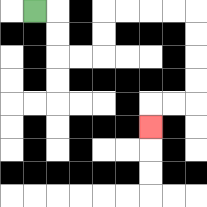{'start': '[1, 0]', 'end': '[6, 5]', 'path_directions': 'R,D,D,R,R,U,U,R,R,R,R,D,D,D,D,L,L,D', 'path_coordinates': '[[1, 0], [2, 0], [2, 1], [2, 2], [3, 2], [4, 2], [4, 1], [4, 0], [5, 0], [6, 0], [7, 0], [8, 0], [8, 1], [8, 2], [8, 3], [8, 4], [7, 4], [6, 4], [6, 5]]'}